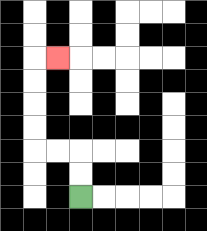{'start': '[3, 8]', 'end': '[2, 2]', 'path_directions': 'U,U,L,L,U,U,U,U,R', 'path_coordinates': '[[3, 8], [3, 7], [3, 6], [2, 6], [1, 6], [1, 5], [1, 4], [1, 3], [1, 2], [2, 2]]'}